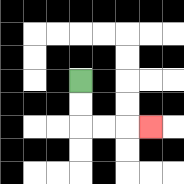{'start': '[3, 3]', 'end': '[6, 5]', 'path_directions': 'D,D,R,R,R', 'path_coordinates': '[[3, 3], [3, 4], [3, 5], [4, 5], [5, 5], [6, 5]]'}